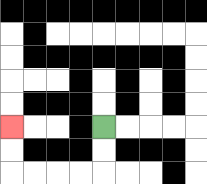{'start': '[4, 5]', 'end': '[0, 5]', 'path_directions': 'D,D,L,L,L,L,U,U', 'path_coordinates': '[[4, 5], [4, 6], [4, 7], [3, 7], [2, 7], [1, 7], [0, 7], [0, 6], [0, 5]]'}